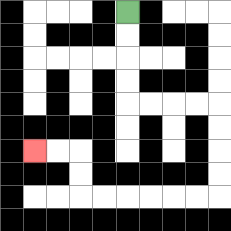{'start': '[5, 0]', 'end': '[1, 6]', 'path_directions': 'D,D,D,D,R,R,R,R,D,D,D,D,L,L,L,L,L,L,U,U,L,L', 'path_coordinates': '[[5, 0], [5, 1], [5, 2], [5, 3], [5, 4], [6, 4], [7, 4], [8, 4], [9, 4], [9, 5], [9, 6], [9, 7], [9, 8], [8, 8], [7, 8], [6, 8], [5, 8], [4, 8], [3, 8], [3, 7], [3, 6], [2, 6], [1, 6]]'}